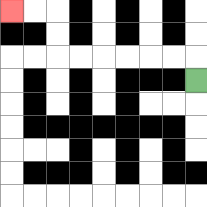{'start': '[8, 3]', 'end': '[0, 0]', 'path_directions': 'U,L,L,L,L,L,L,U,U,L,L', 'path_coordinates': '[[8, 3], [8, 2], [7, 2], [6, 2], [5, 2], [4, 2], [3, 2], [2, 2], [2, 1], [2, 0], [1, 0], [0, 0]]'}